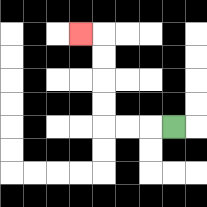{'start': '[7, 5]', 'end': '[3, 1]', 'path_directions': 'L,L,L,U,U,U,U,L', 'path_coordinates': '[[7, 5], [6, 5], [5, 5], [4, 5], [4, 4], [4, 3], [4, 2], [4, 1], [3, 1]]'}